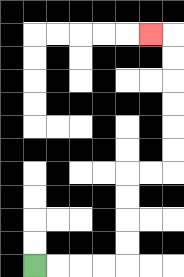{'start': '[1, 11]', 'end': '[6, 1]', 'path_directions': 'R,R,R,R,U,U,U,U,R,R,U,U,U,U,U,U,L', 'path_coordinates': '[[1, 11], [2, 11], [3, 11], [4, 11], [5, 11], [5, 10], [5, 9], [5, 8], [5, 7], [6, 7], [7, 7], [7, 6], [7, 5], [7, 4], [7, 3], [7, 2], [7, 1], [6, 1]]'}